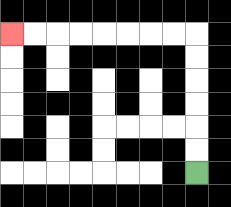{'start': '[8, 7]', 'end': '[0, 1]', 'path_directions': 'U,U,U,U,U,U,L,L,L,L,L,L,L,L', 'path_coordinates': '[[8, 7], [8, 6], [8, 5], [8, 4], [8, 3], [8, 2], [8, 1], [7, 1], [6, 1], [5, 1], [4, 1], [3, 1], [2, 1], [1, 1], [0, 1]]'}